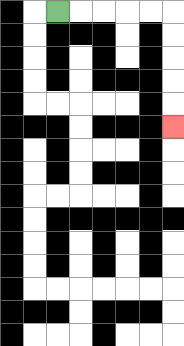{'start': '[2, 0]', 'end': '[7, 5]', 'path_directions': 'R,R,R,R,R,D,D,D,D,D', 'path_coordinates': '[[2, 0], [3, 0], [4, 0], [5, 0], [6, 0], [7, 0], [7, 1], [7, 2], [7, 3], [7, 4], [7, 5]]'}